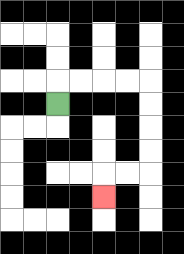{'start': '[2, 4]', 'end': '[4, 8]', 'path_directions': 'U,R,R,R,R,D,D,D,D,L,L,D', 'path_coordinates': '[[2, 4], [2, 3], [3, 3], [4, 3], [5, 3], [6, 3], [6, 4], [6, 5], [6, 6], [6, 7], [5, 7], [4, 7], [4, 8]]'}